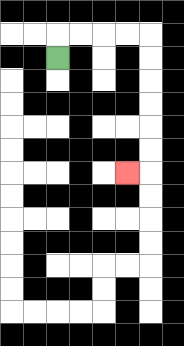{'start': '[2, 2]', 'end': '[5, 7]', 'path_directions': 'U,R,R,R,R,D,D,D,D,D,D,L', 'path_coordinates': '[[2, 2], [2, 1], [3, 1], [4, 1], [5, 1], [6, 1], [6, 2], [6, 3], [6, 4], [6, 5], [6, 6], [6, 7], [5, 7]]'}